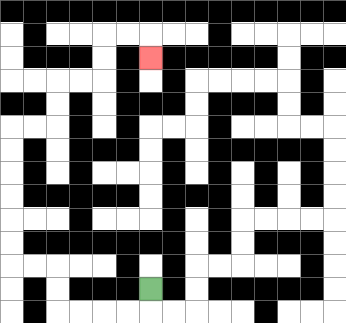{'start': '[6, 12]', 'end': '[6, 2]', 'path_directions': 'D,L,L,L,L,U,U,L,L,U,U,U,U,U,U,R,R,U,U,R,R,U,U,R,R,D', 'path_coordinates': '[[6, 12], [6, 13], [5, 13], [4, 13], [3, 13], [2, 13], [2, 12], [2, 11], [1, 11], [0, 11], [0, 10], [0, 9], [0, 8], [0, 7], [0, 6], [0, 5], [1, 5], [2, 5], [2, 4], [2, 3], [3, 3], [4, 3], [4, 2], [4, 1], [5, 1], [6, 1], [6, 2]]'}